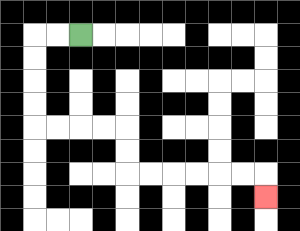{'start': '[3, 1]', 'end': '[11, 8]', 'path_directions': 'L,L,D,D,D,D,R,R,R,R,D,D,R,R,R,R,R,R,D', 'path_coordinates': '[[3, 1], [2, 1], [1, 1], [1, 2], [1, 3], [1, 4], [1, 5], [2, 5], [3, 5], [4, 5], [5, 5], [5, 6], [5, 7], [6, 7], [7, 7], [8, 7], [9, 7], [10, 7], [11, 7], [11, 8]]'}